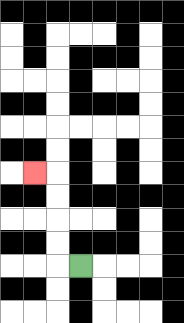{'start': '[3, 11]', 'end': '[1, 7]', 'path_directions': 'L,U,U,U,U,L', 'path_coordinates': '[[3, 11], [2, 11], [2, 10], [2, 9], [2, 8], [2, 7], [1, 7]]'}